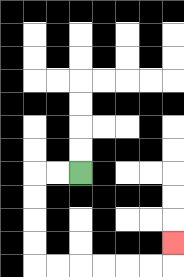{'start': '[3, 7]', 'end': '[7, 10]', 'path_directions': 'L,L,D,D,D,D,R,R,R,R,R,R,U', 'path_coordinates': '[[3, 7], [2, 7], [1, 7], [1, 8], [1, 9], [1, 10], [1, 11], [2, 11], [3, 11], [4, 11], [5, 11], [6, 11], [7, 11], [7, 10]]'}